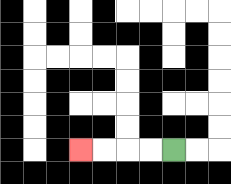{'start': '[7, 6]', 'end': '[3, 6]', 'path_directions': 'L,L,L,L', 'path_coordinates': '[[7, 6], [6, 6], [5, 6], [4, 6], [3, 6]]'}